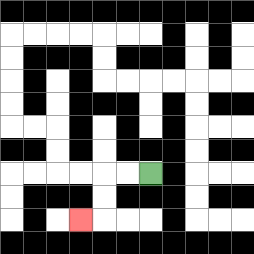{'start': '[6, 7]', 'end': '[3, 9]', 'path_directions': 'L,L,D,D,L', 'path_coordinates': '[[6, 7], [5, 7], [4, 7], [4, 8], [4, 9], [3, 9]]'}